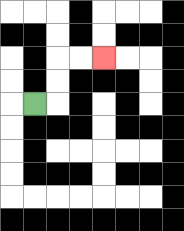{'start': '[1, 4]', 'end': '[4, 2]', 'path_directions': 'R,U,U,R,R', 'path_coordinates': '[[1, 4], [2, 4], [2, 3], [2, 2], [3, 2], [4, 2]]'}